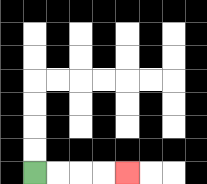{'start': '[1, 7]', 'end': '[5, 7]', 'path_directions': 'R,R,R,R', 'path_coordinates': '[[1, 7], [2, 7], [3, 7], [4, 7], [5, 7]]'}